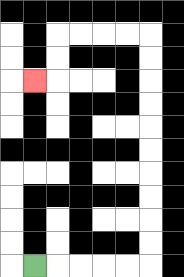{'start': '[1, 11]', 'end': '[1, 3]', 'path_directions': 'R,R,R,R,R,U,U,U,U,U,U,U,U,U,U,L,L,L,L,D,D,L', 'path_coordinates': '[[1, 11], [2, 11], [3, 11], [4, 11], [5, 11], [6, 11], [6, 10], [6, 9], [6, 8], [6, 7], [6, 6], [6, 5], [6, 4], [6, 3], [6, 2], [6, 1], [5, 1], [4, 1], [3, 1], [2, 1], [2, 2], [2, 3], [1, 3]]'}